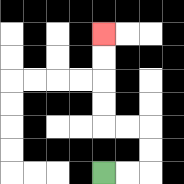{'start': '[4, 7]', 'end': '[4, 1]', 'path_directions': 'R,R,U,U,L,L,U,U,U,U', 'path_coordinates': '[[4, 7], [5, 7], [6, 7], [6, 6], [6, 5], [5, 5], [4, 5], [4, 4], [4, 3], [4, 2], [4, 1]]'}